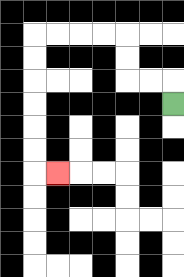{'start': '[7, 4]', 'end': '[2, 7]', 'path_directions': 'U,L,L,U,U,L,L,L,L,D,D,D,D,D,D,R', 'path_coordinates': '[[7, 4], [7, 3], [6, 3], [5, 3], [5, 2], [5, 1], [4, 1], [3, 1], [2, 1], [1, 1], [1, 2], [1, 3], [1, 4], [1, 5], [1, 6], [1, 7], [2, 7]]'}